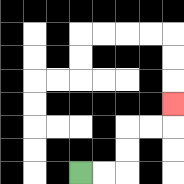{'start': '[3, 7]', 'end': '[7, 4]', 'path_directions': 'R,R,U,U,R,R,U', 'path_coordinates': '[[3, 7], [4, 7], [5, 7], [5, 6], [5, 5], [6, 5], [7, 5], [7, 4]]'}